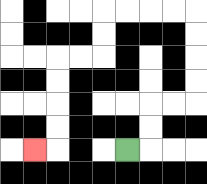{'start': '[5, 6]', 'end': '[1, 6]', 'path_directions': 'R,U,U,R,R,U,U,U,U,L,L,L,L,D,D,L,L,D,D,D,D,L', 'path_coordinates': '[[5, 6], [6, 6], [6, 5], [6, 4], [7, 4], [8, 4], [8, 3], [8, 2], [8, 1], [8, 0], [7, 0], [6, 0], [5, 0], [4, 0], [4, 1], [4, 2], [3, 2], [2, 2], [2, 3], [2, 4], [2, 5], [2, 6], [1, 6]]'}